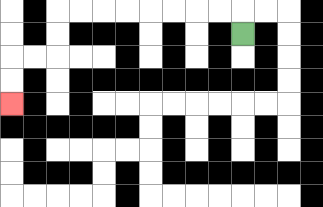{'start': '[10, 1]', 'end': '[0, 4]', 'path_directions': 'U,L,L,L,L,L,L,L,L,D,D,L,L,D,D', 'path_coordinates': '[[10, 1], [10, 0], [9, 0], [8, 0], [7, 0], [6, 0], [5, 0], [4, 0], [3, 0], [2, 0], [2, 1], [2, 2], [1, 2], [0, 2], [0, 3], [0, 4]]'}